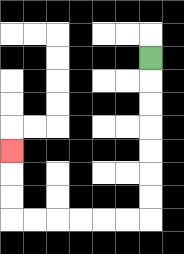{'start': '[6, 2]', 'end': '[0, 6]', 'path_directions': 'D,D,D,D,D,D,D,L,L,L,L,L,L,U,U,U', 'path_coordinates': '[[6, 2], [6, 3], [6, 4], [6, 5], [6, 6], [6, 7], [6, 8], [6, 9], [5, 9], [4, 9], [3, 9], [2, 9], [1, 9], [0, 9], [0, 8], [0, 7], [0, 6]]'}